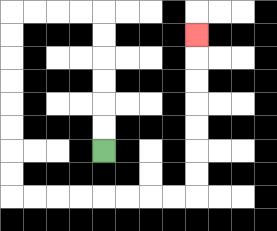{'start': '[4, 6]', 'end': '[8, 1]', 'path_directions': 'U,U,U,U,U,U,L,L,L,L,D,D,D,D,D,D,D,D,R,R,R,R,R,R,R,R,U,U,U,U,U,U,U', 'path_coordinates': '[[4, 6], [4, 5], [4, 4], [4, 3], [4, 2], [4, 1], [4, 0], [3, 0], [2, 0], [1, 0], [0, 0], [0, 1], [0, 2], [0, 3], [0, 4], [0, 5], [0, 6], [0, 7], [0, 8], [1, 8], [2, 8], [3, 8], [4, 8], [5, 8], [6, 8], [7, 8], [8, 8], [8, 7], [8, 6], [8, 5], [8, 4], [8, 3], [8, 2], [8, 1]]'}